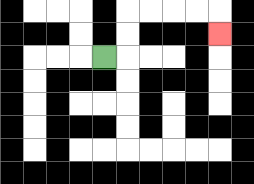{'start': '[4, 2]', 'end': '[9, 1]', 'path_directions': 'R,U,U,R,R,R,R,D', 'path_coordinates': '[[4, 2], [5, 2], [5, 1], [5, 0], [6, 0], [7, 0], [8, 0], [9, 0], [9, 1]]'}